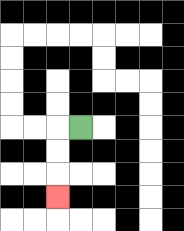{'start': '[3, 5]', 'end': '[2, 8]', 'path_directions': 'L,D,D,D', 'path_coordinates': '[[3, 5], [2, 5], [2, 6], [2, 7], [2, 8]]'}